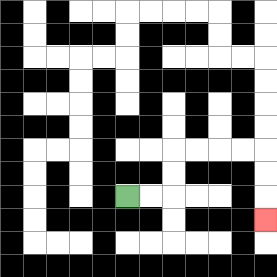{'start': '[5, 8]', 'end': '[11, 9]', 'path_directions': 'R,R,U,U,R,R,R,R,D,D,D', 'path_coordinates': '[[5, 8], [6, 8], [7, 8], [7, 7], [7, 6], [8, 6], [9, 6], [10, 6], [11, 6], [11, 7], [11, 8], [11, 9]]'}